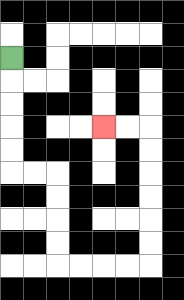{'start': '[0, 2]', 'end': '[4, 5]', 'path_directions': 'D,D,D,D,D,R,R,D,D,D,D,R,R,R,R,U,U,U,U,U,U,L,L', 'path_coordinates': '[[0, 2], [0, 3], [0, 4], [0, 5], [0, 6], [0, 7], [1, 7], [2, 7], [2, 8], [2, 9], [2, 10], [2, 11], [3, 11], [4, 11], [5, 11], [6, 11], [6, 10], [6, 9], [6, 8], [6, 7], [6, 6], [6, 5], [5, 5], [4, 5]]'}